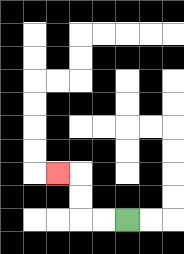{'start': '[5, 9]', 'end': '[2, 7]', 'path_directions': 'L,L,U,U,L', 'path_coordinates': '[[5, 9], [4, 9], [3, 9], [3, 8], [3, 7], [2, 7]]'}